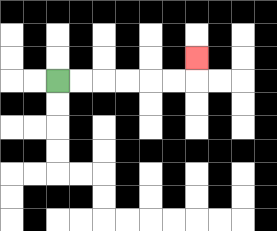{'start': '[2, 3]', 'end': '[8, 2]', 'path_directions': 'R,R,R,R,R,R,U', 'path_coordinates': '[[2, 3], [3, 3], [4, 3], [5, 3], [6, 3], [7, 3], [8, 3], [8, 2]]'}